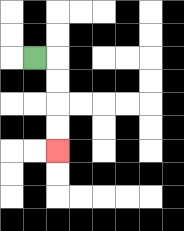{'start': '[1, 2]', 'end': '[2, 6]', 'path_directions': 'R,D,D,D,D', 'path_coordinates': '[[1, 2], [2, 2], [2, 3], [2, 4], [2, 5], [2, 6]]'}